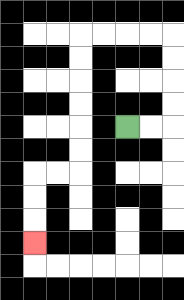{'start': '[5, 5]', 'end': '[1, 10]', 'path_directions': 'R,R,U,U,U,U,L,L,L,L,D,D,D,D,D,D,L,L,D,D,D', 'path_coordinates': '[[5, 5], [6, 5], [7, 5], [7, 4], [7, 3], [7, 2], [7, 1], [6, 1], [5, 1], [4, 1], [3, 1], [3, 2], [3, 3], [3, 4], [3, 5], [3, 6], [3, 7], [2, 7], [1, 7], [1, 8], [1, 9], [1, 10]]'}